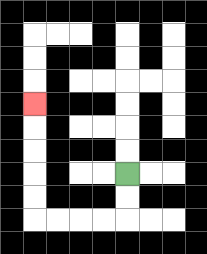{'start': '[5, 7]', 'end': '[1, 4]', 'path_directions': 'D,D,L,L,L,L,U,U,U,U,U', 'path_coordinates': '[[5, 7], [5, 8], [5, 9], [4, 9], [3, 9], [2, 9], [1, 9], [1, 8], [1, 7], [1, 6], [1, 5], [1, 4]]'}